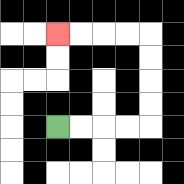{'start': '[2, 5]', 'end': '[2, 1]', 'path_directions': 'R,R,R,R,U,U,U,U,L,L,L,L', 'path_coordinates': '[[2, 5], [3, 5], [4, 5], [5, 5], [6, 5], [6, 4], [6, 3], [6, 2], [6, 1], [5, 1], [4, 1], [3, 1], [2, 1]]'}